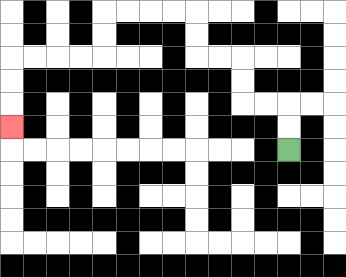{'start': '[12, 6]', 'end': '[0, 5]', 'path_directions': 'U,U,L,L,U,U,L,L,U,U,L,L,L,L,D,D,L,L,L,L,D,D,D', 'path_coordinates': '[[12, 6], [12, 5], [12, 4], [11, 4], [10, 4], [10, 3], [10, 2], [9, 2], [8, 2], [8, 1], [8, 0], [7, 0], [6, 0], [5, 0], [4, 0], [4, 1], [4, 2], [3, 2], [2, 2], [1, 2], [0, 2], [0, 3], [0, 4], [0, 5]]'}